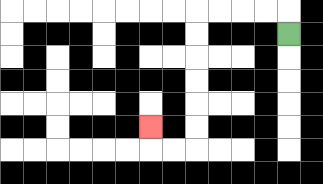{'start': '[12, 1]', 'end': '[6, 5]', 'path_directions': 'U,L,L,L,L,D,D,D,D,D,D,L,L,U', 'path_coordinates': '[[12, 1], [12, 0], [11, 0], [10, 0], [9, 0], [8, 0], [8, 1], [8, 2], [8, 3], [8, 4], [8, 5], [8, 6], [7, 6], [6, 6], [6, 5]]'}